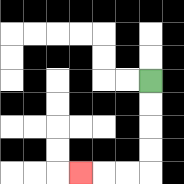{'start': '[6, 3]', 'end': '[3, 7]', 'path_directions': 'D,D,D,D,L,L,L', 'path_coordinates': '[[6, 3], [6, 4], [6, 5], [6, 6], [6, 7], [5, 7], [4, 7], [3, 7]]'}